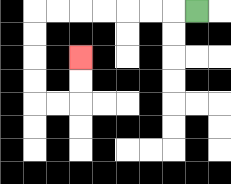{'start': '[8, 0]', 'end': '[3, 2]', 'path_directions': 'L,L,L,L,L,L,L,D,D,D,D,R,R,U,U', 'path_coordinates': '[[8, 0], [7, 0], [6, 0], [5, 0], [4, 0], [3, 0], [2, 0], [1, 0], [1, 1], [1, 2], [1, 3], [1, 4], [2, 4], [3, 4], [3, 3], [3, 2]]'}